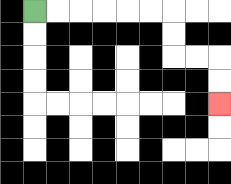{'start': '[1, 0]', 'end': '[9, 4]', 'path_directions': 'R,R,R,R,R,R,D,D,R,R,D,D', 'path_coordinates': '[[1, 0], [2, 0], [3, 0], [4, 0], [5, 0], [6, 0], [7, 0], [7, 1], [7, 2], [8, 2], [9, 2], [9, 3], [9, 4]]'}